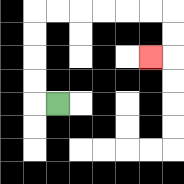{'start': '[2, 4]', 'end': '[6, 2]', 'path_directions': 'L,U,U,U,U,R,R,R,R,R,R,D,D,L', 'path_coordinates': '[[2, 4], [1, 4], [1, 3], [1, 2], [1, 1], [1, 0], [2, 0], [3, 0], [4, 0], [5, 0], [6, 0], [7, 0], [7, 1], [7, 2], [6, 2]]'}